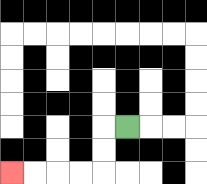{'start': '[5, 5]', 'end': '[0, 7]', 'path_directions': 'L,D,D,L,L,L,L', 'path_coordinates': '[[5, 5], [4, 5], [4, 6], [4, 7], [3, 7], [2, 7], [1, 7], [0, 7]]'}